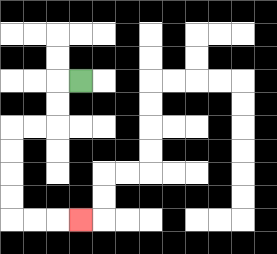{'start': '[3, 3]', 'end': '[3, 9]', 'path_directions': 'L,D,D,L,L,D,D,D,D,R,R,R', 'path_coordinates': '[[3, 3], [2, 3], [2, 4], [2, 5], [1, 5], [0, 5], [0, 6], [0, 7], [0, 8], [0, 9], [1, 9], [2, 9], [3, 9]]'}